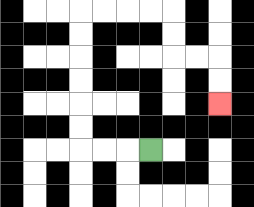{'start': '[6, 6]', 'end': '[9, 4]', 'path_directions': 'L,L,L,U,U,U,U,U,U,R,R,R,R,D,D,R,R,D,D', 'path_coordinates': '[[6, 6], [5, 6], [4, 6], [3, 6], [3, 5], [3, 4], [3, 3], [3, 2], [3, 1], [3, 0], [4, 0], [5, 0], [6, 0], [7, 0], [7, 1], [7, 2], [8, 2], [9, 2], [9, 3], [9, 4]]'}